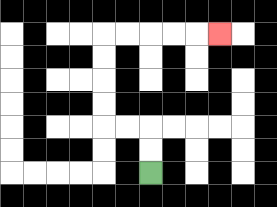{'start': '[6, 7]', 'end': '[9, 1]', 'path_directions': 'U,U,L,L,U,U,U,U,R,R,R,R,R', 'path_coordinates': '[[6, 7], [6, 6], [6, 5], [5, 5], [4, 5], [4, 4], [4, 3], [4, 2], [4, 1], [5, 1], [6, 1], [7, 1], [8, 1], [9, 1]]'}